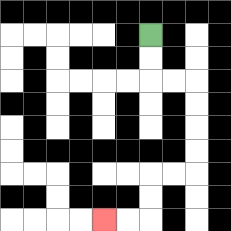{'start': '[6, 1]', 'end': '[4, 9]', 'path_directions': 'D,D,R,R,D,D,D,D,L,L,D,D,L,L', 'path_coordinates': '[[6, 1], [6, 2], [6, 3], [7, 3], [8, 3], [8, 4], [8, 5], [8, 6], [8, 7], [7, 7], [6, 7], [6, 8], [6, 9], [5, 9], [4, 9]]'}